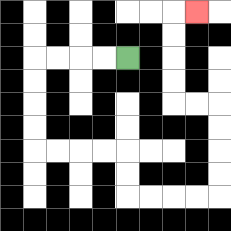{'start': '[5, 2]', 'end': '[8, 0]', 'path_directions': 'L,L,L,L,D,D,D,D,R,R,R,R,D,D,R,R,R,R,U,U,U,U,L,L,U,U,U,U,R', 'path_coordinates': '[[5, 2], [4, 2], [3, 2], [2, 2], [1, 2], [1, 3], [1, 4], [1, 5], [1, 6], [2, 6], [3, 6], [4, 6], [5, 6], [5, 7], [5, 8], [6, 8], [7, 8], [8, 8], [9, 8], [9, 7], [9, 6], [9, 5], [9, 4], [8, 4], [7, 4], [7, 3], [7, 2], [7, 1], [7, 0], [8, 0]]'}